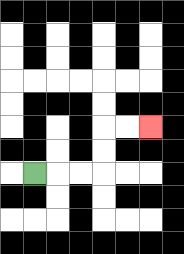{'start': '[1, 7]', 'end': '[6, 5]', 'path_directions': 'R,R,R,U,U,R,R', 'path_coordinates': '[[1, 7], [2, 7], [3, 7], [4, 7], [4, 6], [4, 5], [5, 5], [6, 5]]'}